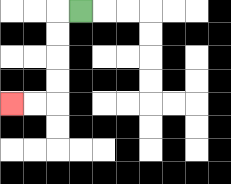{'start': '[3, 0]', 'end': '[0, 4]', 'path_directions': 'L,D,D,D,D,L,L', 'path_coordinates': '[[3, 0], [2, 0], [2, 1], [2, 2], [2, 3], [2, 4], [1, 4], [0, 4]]'}